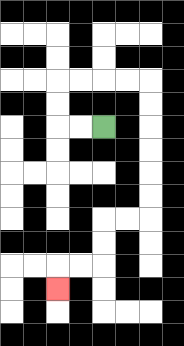{'start': '[4, 5]', 'end': '[2, 12]', 'path_directions': 'L,L,U,U,R,R,R,R,D,D,D,D,D,D,L,L,D,D,L,L,D', 'path_coordinates': '[[4, 5], [3, 5], [2, 5], [2, 4], [2, 3], [3, 3], [4, 3], [5, 3], [6, 3], [6, 4], [6, 5], [6, 6], [6, 7], [6, 8], [6, 9], [5, 9], [4, 9], [4, 10], [4, 11], [3, 11], [2, 11], [2, 12]]'}